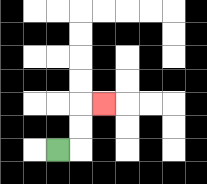{'start': '[2, 6]', 'end': '[4, 4]', 'path_directions': 'R,U,U,R', 'path_coordinates': '[[2, 6], [3, 6], [3, 5], [3, 4], [4, 4]]'}